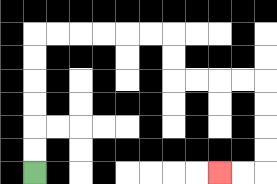{'start': '[1, 7]', 'end': '[9, 7]', 'path_directions': 'U,U,U,U,U,U,R,R,R,R,R,R,D,D,R,R,R,R,D,D,D,D,L,L', 'path_coordinates': '[[1, 7], [1, 6], [1, 5], [1, 4], [1, 3], [1, 2], [1, 1], [2, 1], [3, 1], [4, 1], [5, 1], [6, 1], [7, 1], [7, 2], [7, 3], [8, 3], [9, 3], [10, 3], [11, 3], [11, 4], [11, 5], [11, 6], [11, 7], [10, 7], [9, 7]]'}